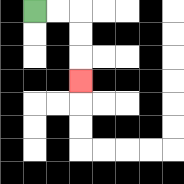{'start': '[1, 0]', 'end': '[3, 3]', 'path_directions': 'R,R,D,D,D', 'path_coordinates': '[[1, 0], [2, 0], [3, 0], [3, 1], [3, 2], [3, 3]]'}